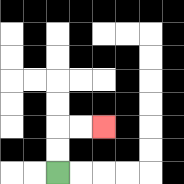{'start': '[2, 7]', 'end': '[4, 5]', 'path_directions': 'U,U,R,R', 'path_coordinates': '[[2, 7], [2, 6], [2, 5], [3, 5], [4, 5]]'}